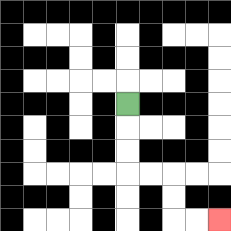{'start': '[5, 4]', 'end': '[9, 9]', 'path_directions': 'D,D,D,R,R,D,D,R,R', 'path_coordinates': '[[5, 4], [5, 5], [5, 6], [5, 7], [6, 7], [7, 7], [7, 8], [7, 9], [8, 9], [9, 9]]'}